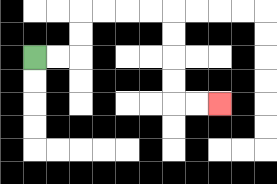{'start': '[1, 2]', 'end': '[9, 4]', 'path_directions': 'R,R,U,U,R,R,R,R,D,D,D,D,R,R', 'path_coordinates': '[[1, 2], [2, 2], [3, 2], [3, 1], [3, 0], [4, 0], [5, 0], [6, 0], [7, 0], [7, 1], [7, 2], [7, 3], [7, 4], [8, 4], [9, 4]]'}